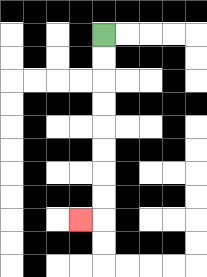{'start': '[4, 1]', 'end': '[3, 9]', 'path_directions': 'D,D,D,D,D,D,D,D,L', 'path_coordinates': '[[4, 1], [4, 2], [4, 3], [4, 4], [4, 5], [4, 6], [4, 7], [4, 8], [4, 9], [3, 9]]'}